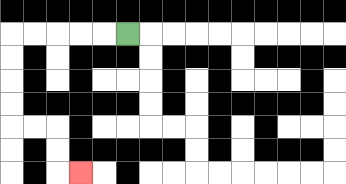{'start': '[5, 1]', 'end': '[3, 7]', 'path_directions': 'L,L,L,L,L,D,D,D,D,R,R,D,D,R', 'path_coordinates': '[[5, 1], [4, 1], [3, 1], [2, 1], [1, 1], [0, 1], [0, 2], [0, 3], [0, 4], [0, 5], [1, 5], [2, 5], [2, 6], [2, 7], [3, 7]]'}